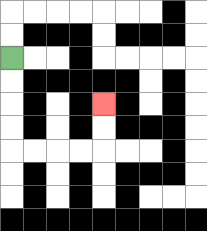{'start': '[0, 2]', 'end': '[4, 4]', 'path_directions': 'D,D,D,D,R,R,R,R,U,U', 'path_coordinates': '[[0, 2], [0, 3], [0, 4], [0, 5], [0, 6], [1, 6], [2, 6], [3, 6], [4, 6], [4, 5], [4, 4]]'}